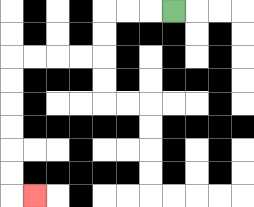{'start': '[7, 0]', 'end': '[1, 8]', 'path_directions': 'L,L,L,D,D,L,L,L,L,D,D,D,D,D,D,R', 'path_coordinates': '[[7, 0], [6, 0], [5, 0], [4, 0], [4, 1], [4, 2], [3, 2], [2, 2], [1, 2], [0, 2], [0, 3], [0, 4], [0, 5], [0, 6], [0, 7], [0, 8], [1, 8]]'}